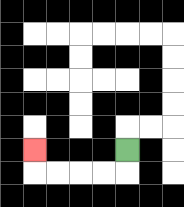{'start': '[5, 6]', 'end': '[1, 6]', 'path_directions': 'D,L,L,L,L,U', 'path_coordinates': '[[5, 6], [5, 7], [4, 7], [3, 7], [2, 7], [1, 7], [1, 6]]'}